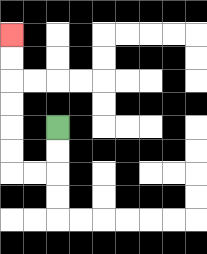{'start': '[2, 5]', 'end': '[0, 1]', 'path_directions': 'D,D,L,L,U,U,U,U,U,U', 'path_coordinates': '[[2, 5], [2, 6], [2, 7], [1, 7], [0, 7], [0, 6], [0, 5], [0, 4], [0, 3], [0, 2], [0, 1]]'}